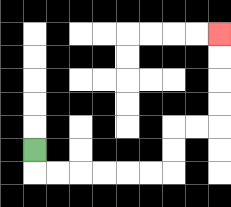{'start': '[1, 6]', 'end': '[9, 1]', 'path_directions': 'D,R,R,R,R,R,R,U,U,R,R,U,U,U,U', 'path_coordinates': '[[1, 6], [1, 7], [2, 7], [3, 7], [4, 7], [5, 7], [6, 7], [7, 7], [7, 6], [7, 5], [8, 5], [9, 5], [9, 4], [9, 3], [9, 2], [9, 1]]'}